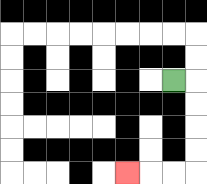{'start': '[7, 3]', 'end': '[5, 7]', 'path_directions': 'R,D,D,D,D,L,L,L', 'path_coordinates': '[[7, 3], [8, 3], [8, 4], [8, 5], [8, 6], [8, 7], [7, 7], [6, 7], [5, 7]]'}